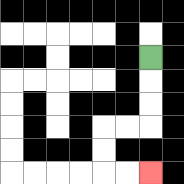{'start': '[6, 2]', 'end': '[6, 7]', 'path_directions': 'D,D,D,L,L,D,D,R,R', 'path_coordinates': '[[6, 2], [6, 3], [6, 4], [6, 5], [5, 5], [4, 5], [4, 6], [4, 7], [5, 7], [6, 7]]'}